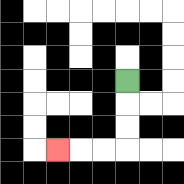{'start': '[5, 3]', 'end': '[2, 6]', 'path_directions': 'D,D,D,L,L,L', 'path_coordinates': '[[5, 3], [5, 4], [5, 5], [5, 6], [4, 6], [3, 6], [2, 6]]'}